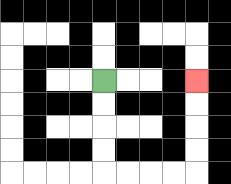{'start': '[4, 3]', 'end': '[8, 3]', 'path_directions': 'D,D,D,D,R,R,R,R,U,U,U,U', 'path_coordinates': '[[4, 3], [4, 4], [4, 5], [4, 6], [4, 7], [5, 7], [6, 7], [7, 7], [8, 7], [8, 6], [8, 5], [8, 4], [8, 3]]'}